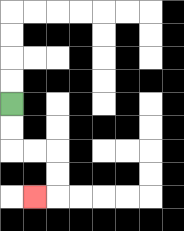{'start': '[0, 4]', 'end': '[1, 8]', 'path_directions': 'D,D,R,R,D,D,L', 'path_coordinates': '[[0, 4], [0, 5], [0, 6], [1, 6], [2, 6], [2, 7], [2, 8], [1, 8]]'}